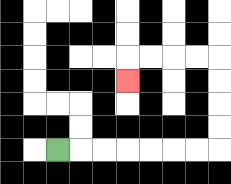{'start': '[2, 6]', 'end': '[5, 3]', 'path_directions': 'R,R,R,R,R,R,R,U,U,U,U,L,L,L,L,D', 'path_coordinates': '[[2, 6], [3, 6], [4, 6], [5, 6], [6, 6], [7, 6], [8, 6], [9, 6], [9, 5], [9, 4], [9, 3], [9, 2], [8, 2], [7, 2], [6, 2], [5, 2], [5, 3]]'}